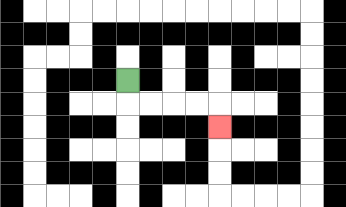{'start': '[5, 3]', 'end': '[9, 5]', 'path_directions': 'D,R,R,R,R,D', 'path_coordinates': '[[5, 3], [5, 4], [6, 4], [7, 4], [8, 4], [9, 4], [9, 5]]'}